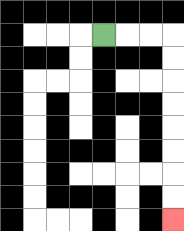{'start': '[4, 1]', 'end': '[7, 9]', 'path_directions': 'R,R,R,D,D,D,D,D,D,D,D', 'path_coordinates': '[[4, 1], [5, 1], [6, 1], [7, 1], [7, 2], [7, 3], [7, 4], [7, 5], [7, 6], [7, 7], [7, 8], [7, 9]]'}